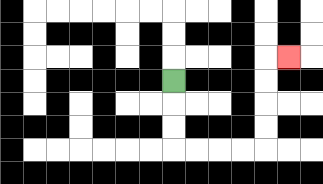{'start': '[7, 3]', 'end': '[12, 2]', 'path_directions': 'D,D,D,R,R,R,R,U,U,U,U,R', 'path_coordinates': '[[7, 3], [7, 4], [7, 5], [7, 6], [8, 6], [9, 6], [10, 6], [11, 6], [11, 5], [11, 4], [11, 3], [11, 2], [12, 2]]'}